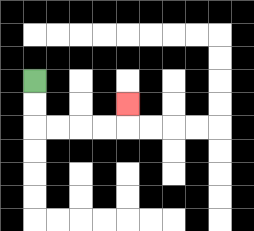{'start': '[1, 3]', 'end': '[5, 4]', 'path_directions': 'D,D,R,R,R,R,U', 'path_coordinates': '[[1, 3], [1, 4], [1, 5], [2, 5], [3, 5], [4, 5], [5, 5], [5, 4]]'}